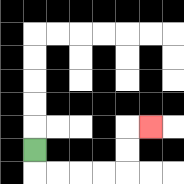{'start': '[1, 6]', 'end': '[6, 5]', 'path_directions': 'D,R,R,R,R,U,U,R', 'path_coordinates': '[[1, 6], [1, 7], [2, 7], [3, 7], [4, 7], [5, 7], [5, 6], [5, 5], [6, 5]]'}